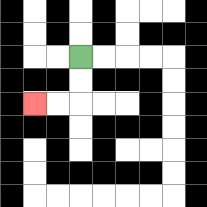{'start': '[3, 2]', 'end': '[1, 4]', 'path_directions': 'D,D,L,L', 'path_coordinates': '[[3, 2], [3, 3], [3, 4], [2, 4], [1, 4]]'}